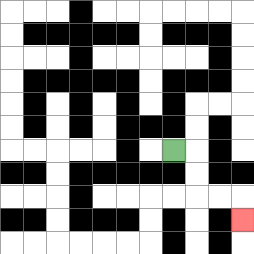{'start': '[7, 6]', 'end': '[10, 9]', 'path_directions': 'R,D,D,R,R,D', 'path_coordinates': '[[7, 6], [8, 6], [8, 7], [8, 8], [9, 8], [10, 8], [10, 9]]'}